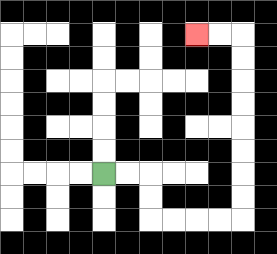{'start': '[4, 7]', 'end': '[8, 1]', 'path_directions': 'R,R,D,D,R,R,R,R,U,U,U,U,U,U,U,U,L,L', 'path_coordinates': '[[4, 7], [5, 7], [6, 7], [6, 8], [6, 9], [7, 9], [8, 9], [9, 9], [10, 9], [10, 8], [10, 7], [10, 6], [10, 5], [10, 4], [10, 3], [10, 2], [10, 1], [9, 1], [8, 1]]'}